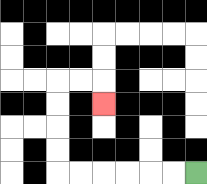{'start': '[8, 7]', 'end': '[4, 4]', 'path_directions': 'L,L,L,L,L,L,U,U,U,U,R,R,D', 'path_coordinates': '[[8, 7], [7, 7], [6, 7], [5, 7], [4, 7], [3, 7], [2, 7], [2, 6], [2, 5], [2, 4], [2, 3], [3, 3], [4, 3], [4, 4]]'}